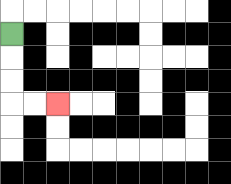{'start': '[0, 1]', 'end': '[2, 4]', 'path_directions': 'D,D,D,R,R', 'path_coordinates': '[[0, 1], [0, 2], [0, 3], [0, 4], [1, 4], [2, 4]]'}